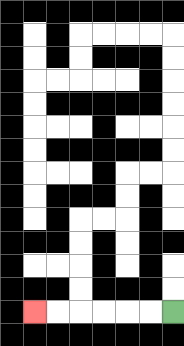{'start': '[7, 13]', 'end': '[1, 13]', 'path_directions': 'L,L,L,L,L,L', 'path_coordinates': '[[7, 13], [6, 13], [5, 13], [4, 13], [3, 13], [2, 13], [1, 13]]'}